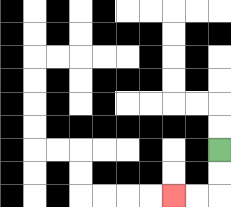{'start': '[9, 6]', 'end': '[7, 8]', 'path_directions': 'D,D,L,L', 'path_coordinates': '[[9, 6], [9, 7], [9, 8], [8, 8], [7, 8]]'}